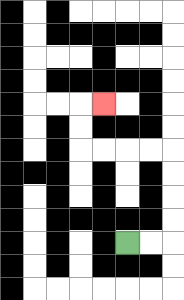{'start': '[5, 10]', 'end': '[4, 4]', 'path_directions': 'R,R,U,U,U,U,L,L,L,L,U,U,R', 'path_coordinates': '[[5, 10], [6, 10], [7, 10], [7, 9], [7, 8], [7, 7], [7, 6], [6, 6], [5, 6], [4, 6], [3, 6], [3, 5], [3, 4], [4, 4]]'}